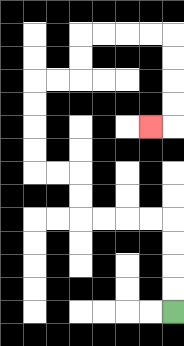{'start': '[7, 13]', 'end': '[6, 5]', 'path_directions': 'U,U,U,U,L,L,L,L,U,U,L,L,U,U,U,U,R,R,U,U,R,R,R,R,D,D,D,D,L', 'path_coordinates': '[[7, 13], [7, 12], [7, 11], [7, 10], [7, 9], [6, 9], [5, 9], [4, 9], [3, 9], [3, 8], [3, 7], [2, 7], [1, 7], [1, 6], [1, 5], [1, 4], [1, 3], [2, 3], [3, 3], [3, 2], [3, 1], [4, 1], [5, 1], [6, 1], [7, 1], [7, 2], [7, 3], [7, 4], [7, 5], [6, 5]]'}